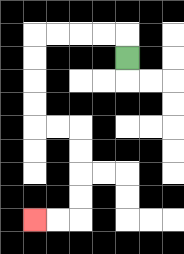{'start': '[5, 2]', 'end': '[1, 9]', 'path_directions': 'U,L,L,L,L,D,D,D,D,R,R,D,D,D,D,L,L', 'path_coordinates': '[[5, 2], [5, 1], [4, 1], [3, 1], [2, 1], [1, 1], [1, 2], [1, 3], [1, 4], [1, 5], [2, 5], [3, 5], [3, 6], [3, 7], [3, 8], [3, 9], [2, 9], [1, 9]]'}